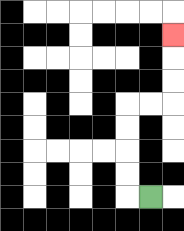{'start': '[6, 8]', 'end': '[7, 1]', 'path_directions': 'L,U,U,U,U,R,R,U,U,U', 'path_coordinates': '[[6, 8], [5, 8], [5, 7], [5, 6], [5, 5], [5, 4], [6, 4], [7, 4], [7, 3], [7, 2], [7, 1]]'}